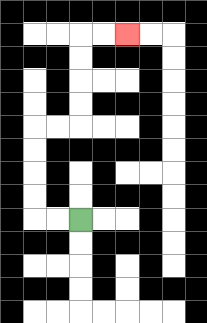{'start': '[3, 9]', 'end': '[5, 1]', 'path_directions': 'L,L,U,U,U,U,R,R,U,U,U,U,R,R', 'path_coordinates': '[[3, 9], [2, 9], [1, 9], [1, 8], [1, 7], [1, 6], [1, 5], [2, 5], [3, 5], [3, 4], [3, 3], [3, 2], [3, 1], [4, 1], [5, 1]]'}